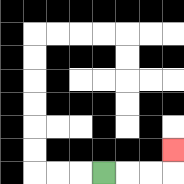{'start': '[4, 7]', 'end': '[7, 6]', 'path_directions': 'R,R,R,U', 'path_coordinates': '[[4, 7], [5, 7], [6, 7], [7, 7], [7, 6]]'}